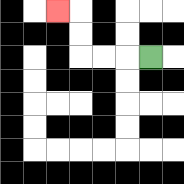{'start': '[6, 2]', 'end': '[2, 0]', 'path_directions': 'L,L,L,U,U,L', 'path_coordinates': '[[6, 2], [5, 2], [4, 2], [3, 2], [3, 1], [3, 0], [2, 0]]'}